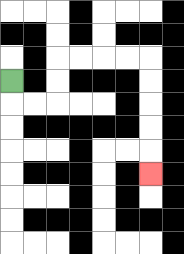{'start': '[0, 3]', 'end': '[6, 7]', 'path_directions': 'D,R,R,U,U,R,R,R,R,D,D,D,D,D', 'path_coordinates': '[[0, 3], [0, 4], [1, 4], [2, 4], [2, 3], [2, 2], [3, 2], [4, 2], [5, 2], [6, 2], [6, 3], [6, 4], [6, 5], [6, 6], [6, 7]]'}